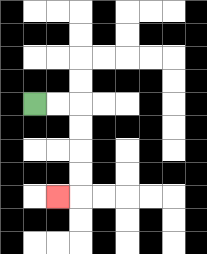{'start': '[1, 4]', 'end': '[2, 8]', 'path_directions': 'R,R,D,D,D,D,L', 'path_coordinates': '[[1, 4], [2, 4], [3, 4], [3, 5], [3, 6], [3, 7], [3, 8], [2, 8]]'}